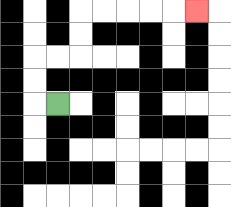{'start': '[2, 4]', 'end': '[8, 0]', 'path_directions': 'L,U,U,R,R,U,U,R,R,R,R,R', 'path_coordinates': '[[2, 4], [1, 4], [1, 3], [1, 2], [2, 2], [3, 2], [3, 1], [3, 0], [4, 0], [5, 0], [6, 0], [7, 0], [8, 0]]'}